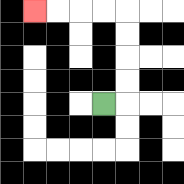{'start': '[4, 4]', 'end': '[1, 0]', 'path_directions': 'R,U,U,U,U,L,L,L,L', 'path_coordinates': '[[4, 4], [5, 4], [5, 3], [5, 2], [5, 1], [5, 0], [4, 0], [3, 0], [2, 0], [1, 0]]'}